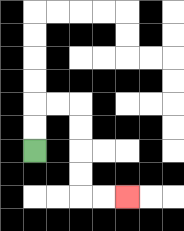{'start': '[1, 6]', 'end': '[5, 8]', 'path_directions': 'U,U,R,R,D,D,D,D,R,R', 'path_coordinates': '[[1, 6], [1, 5], [1, 4], [2, 4], [3, 4], [3, 5], [3, 6], [3, 7], [3, 8], [4, 8], [5, 8]]'}